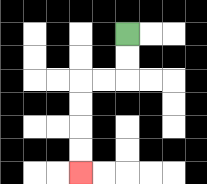{'start': '[5, 1]', 'end': '[3, 7]', 'path_directions': 'D,D,L,L,D,D,D,D', 'path_coordinates': '[[5, 1], [5, 2], [5, 3], [4, 3], [3, 3], [3, 4], [3, 5], [3, 6], [3, 7]]'}